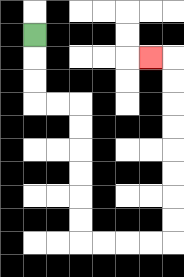{'start': '[1, 1]', 'end': '[6, 2]', 'path_directions': 'D,D,D,R,R,D,D,D,D,D,D,R,R,R,R,U,U,U,U,U,U,U,U,L', 'path_coordinates': '[[1, 1], [1, 2], [1, 3], [1, 4], [2, 4], [3, 4], [3, 5], [3, 6], [3, 7], [3, 8], [3, 9], [3, 10], [4, 10], [5, 10], [6, 10], [7, 10], [7, 9], [7, 8], [7, 7], [7, 6], [7, 5], [7, 4], [7, 3], [7, 2], [6, 2]]'}